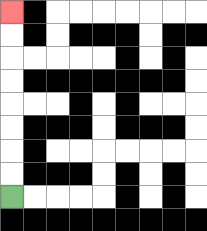{'start': '[0, 8]', 'end': '[0, 0]', 'path_directions': 'U,U,U,U,U,U,U,U', 'path_coordinates': '[[0, 8], [0, 7], [0, 6], [0, 5], [0, 4], [0, 3], [0, 2], [0, 1], [0, 0]]'}